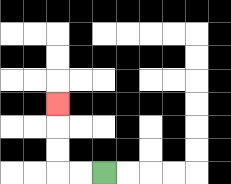{'start': '[4, 7]', 'end': '[2, 4]', 'path_directions': 'L,L,U,U,U', 'path_coordinates': '[[4, 7], [3, 7], [2, 7], [2, 6], [2, 5], [2, 4]]'}